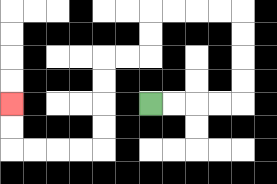{'start': '[6, 4]', 'end': '[0, 4]', 'path_directions': 'R,R,R,R,U,U,U,U,L,L,L,L,D,D,L,L,D,D,D,D,L,L,L,L,U,U', 'path_coordinates': '[[6, 4], [7, 4], [8, 4], [9, 4], [10, 4], [10, 3], [10, 2], [10, 1], [10, 0], [9, 0], [8, 0], [7, 0], [6, 0], [6, 1], [6, 2], [5, 2], [4, 2], [4, 3], [4, 4], [4, 5], [4, 6], [3, 6], [2, 6], [1, 6], [0, 6], [0, 5], [0, 4]]'}